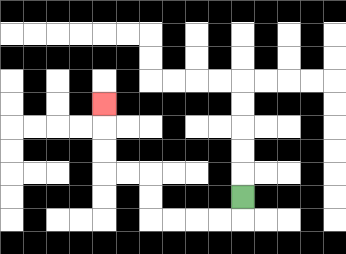{'start': '[10, 8]', 'end': '[4, 4]', 'path_directions': 'D,L,L,L,L,U,U,L,L,U,U,U', 'path_coordinates': '[[10, 8], [10, 9], [9, 9], [8, 9], [7, 9], [6, 9], [6, 8], [6, 7], [5, 7], [4, 7], [4, 6], [4, 5], [4, 4]]'}